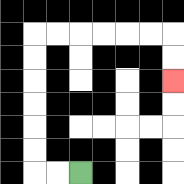{'start': '[3, 7]', 'end': '[7, 3]', 'path_directions': 'L,L,U,U,U,U,U,U,R,R,R,R,R,R,D,D', 'path_coordinates': '[[3, 7], [2, 7], [1, 7], [1, 6], [1, 5], [1, 4], [1, 3], [1, 2], [1, 1], [2, 1], [3, 1], [4, 1], [5, 1], [6, 1], [7, 1], [7, 2], [7, 3]]'}